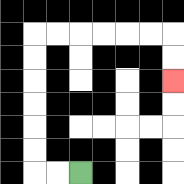{'start': '[3, 7]', 'end': '[7, 3]', 'path_directions': 'L,L,U,U,U,U,U,U,R,R,R,R,R,R,D,D', 'path_coordinates': '[[3, 7], [2, 7], [1, 7], [1, 6], [1, 5], [1, 4], [1, 3], [1, 2], [1, 1], [2, 1], [3, 1], [4, 1], [5, 1], [6, 1], [7, 1], [7, 2], [7, 3]]'}